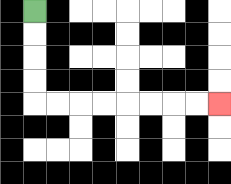{'start': '[1, 0]', 'end': '[9, 4]', 'path_directions': 'D,D,D,D,R,R,R,R,R,R,R,R', 'path_coordinates': '[[1, 0], [1, 1], [1, 2], [1, 3], [1, 4], [2, 4], [3, 4], [4, 4], [5, 4], [6, 4], [7, 4], [8, 4], [9, 4]]'}